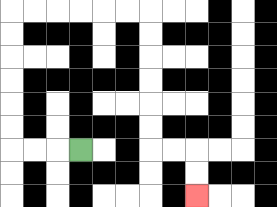{'start': '[3, 6]', 'end': '[8, 8]', 'path_directions': 'L,L,L,U,U,U,U,U,U,R,R,R,R,R,R,D,D,D,D,D,D,R,R,D,D', 'path_coordinates': '[[3, 6], [2, 6], [1, 6], [0, 6], [0, 5], [0, 4], [0, 3], [0, 2], [0, 1], [0, 0], [1, 0], [2, 0], [3, 0], [4, 0], [5, 0], [6, 0], [6, 1], [6, 2], [6, 3], [6, 4], [6, 5], [6, 6], [7, 6], [8, 6], [8, 7], [8, 8]]'}